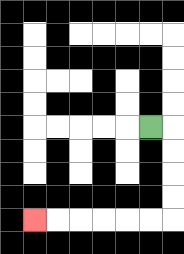{'start': '[6, 5]', 'end': '[1, 9]', 'path_directions': 'R,D,D,D,D,L,L,L,L,L,L', 'path_coordinates': '[[6, 5], [7, 5], [7, 6], [7, 7], [7, 8], [7, 9], [6, 9], [5, 9], [4, 9], [3, 9], [2, 9], [1, 9]]'}